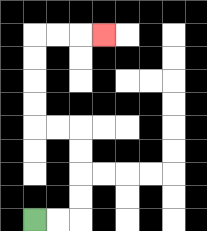{'start': '[1, 9]', 'end': '[4, 1]', 'path_directions': 'R,R,U,U,U,U,L,L,U,U,U,U,R,R,R', 'path_coordinates': '[[1, 9], [2, 9], [3, 9], [3, 8], [3, 7], [3, 6], [3, 5], [2, 5], [1, 5], [1, 4], [1, 3], [1, 2], [1, 1], [2, 1], [3, 1], [4, 1]]'}